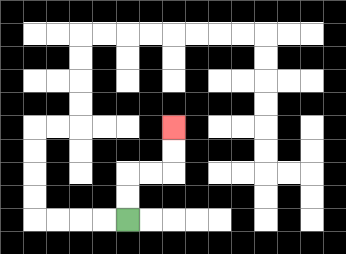{'start': '[5, 9]', 'end': '[7, 5]', 'path_directions': 'U,U,R,R,U,U', 'path_coordinates': '[[5, 9], [5, 8], [5, 7], [6, 7], [7, 7], [7, 6], [7, 5]]'}